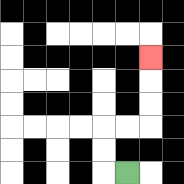{'start': '[5, 7]', 'end': '[6, 2]', 'path_directions': 'L,U,U,R,R,U,U,U', 'path_coordinates': '[[5, 7], [4, 7], [4, 6], [4, 5], [5, 5], [6, 5], [6, 4], [6, 3], [6, 2]]'}